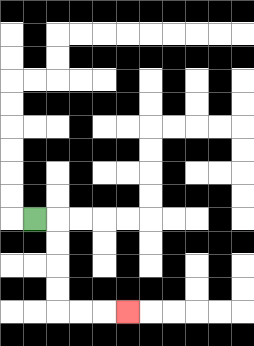{'start': '[1, 9]', 'end': '[5, 13]', 'path_directions': 'R,D,D,D,D,R,R,R', 'path_coordinates': '[[1, 9], [2, 9], [2, 10], [2, 11], [2, 12], [2, 13], [3, 13], [4, 13], [5, 13]]'}